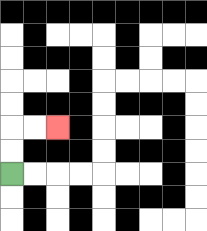{'start': '[0, 7]', 'end': '[2, 5]', 'path_directions': 'U,U,R,R', 'path_coordinates': '[[0, 7], [0, 6], [0, 5], [1, 5], [2, 5]]'}